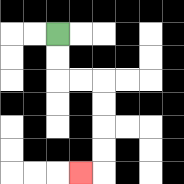{'start': '[2, 1]', 'end': '[3, 7]', 'path_directions': 'D,D,R,R,D,D,D,D,L', 'path_coordinates': '[[2, 1], [2, 2], [2, 3], [3, 3], [4, 3], [4, 4], [4, 5], [4, 6], [4, 7], [3, 7]]'}